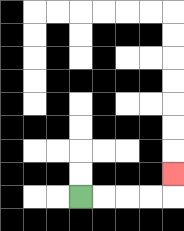{'start': '[3, 8]', 'end': '[7, 7]', 'path_directions': 'R,R,R,R,U', 'path_coordinates': '[[3, 8], [4, 8], [5, 8], [6, 8], [7, 8], [7, 7]]'}